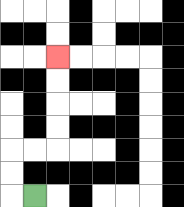{'start': '[1, 8]', 'end': '[2, 2]', 'path_directions': 'L,U,U,R,R,U,U,U,U', 'path_coordinates': '[[1, 8], [0, 8], [0, 7], [0, 6], [1, 6], [2, 6], [2, 5], [2, 4], [2, 3], [2, 2]]'}